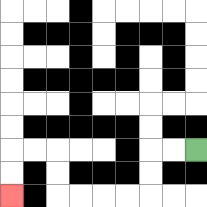{'start': '[8, 6]', 'end': '[0, 8]', 'path_directions': 'L,L,D,D,L,L,L,L,U,U,L,L,D,D', 'path_coordinates': '[[8, 6], [7, 6], [6, 6], [6, 7], [6, 8], [5, 8], [4, 8], [3, 8], [2, 8], [2, 7], [2, 6], [1, 6], [0, 6], [0, 7], [0, 8]]'}